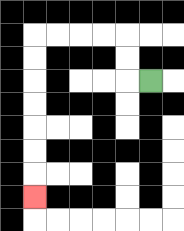{'start': '[6, 3]', 'end': '[1, 8]', 'path_directions': 'L,U,U,L,L,L,L,D,D,D,D,D,D,D', 'path_coordinates': '[[6, 3], [5, 3], [5, 2], [5, 1], [4, 1], [3, 1], [2, 1], [1, 1], [1, 2], [1, 3], [1, 4], [1, 5], [1, 6], [1, 7], [1, 8]]'}